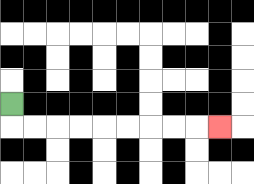{'start': '[0, 4]', 'end': '[9, 5]', 'path_directions': 'D,R,R,R,R,R,R,R,R,R', 'path_coordinates': '[[0, 4], [0, 5], [1, 5], [2, 5], [3, 5], [4, 5], [5, 5], [6, 5], [7, 5], [8, 5], [9, 5]]'}